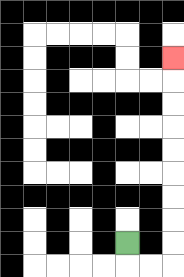{'start': '[5, 10]', 'end': '[7, 2]', 'path_directions': 'D,R,R,U,U,U,U,U,U,U,U,U', 'path_coordinates': '[[5, 10], [5, 11], [6, 11], [7, 11], [7, 10], [7, 9], [7, 8], [7, 7], [7, 6], [7, 5], [7, 4], [7, 3], [7, 2]]'}